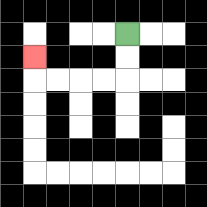{'start': '[5, 1]', 'end': '[1, 2]', 'path_directions': 'D,D,L,L,L,L,U', 'path_coordinates': '[[5, 1], [5, 2], [5, 3], [4, 3], [3, 3], [2, 3], [1, 3], [1, 2]]'}